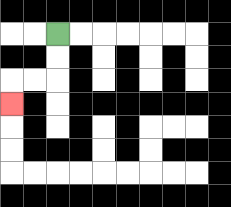{'start': '[2, 1]', 'end': '[0, 4]', 'path_directions': 'D,D,L,L,D', 'path_coordinates': '[[2, 1], [2, 2], [2, 3], [1, 3], [0, 3], [0, 4]]'}